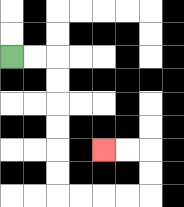{'start': '[0, 2]', 'end': '[4, 6]', 'path_directions': 'R,R,D,D,D,D,D,D,R,R,R,R,U,U,L,L', 'path_coordinates': '[[0, 2], [1, 2], [2, 2], [2, 3], [2, 4], [2, 5], [2, 6], [2, 7], [2, 8], [3, 8], [4, 8], [5, 8], [6, 8], [6, 7], [6, 6], [5, 6], [4, 6]]'}